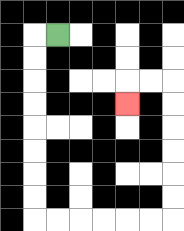{'start': '[2, 1]', 'end': '[5, 4]', 'path_directions': 'L,D,D,D,D,D,D,D,D,R,R,R,R,R,R,U,U,U,U,U,U,L,L,D', 'path_coordinates': '[[2, 1], [1, 1], [1, 2], [1, 3], [1, 4], [1, 5], [1, 6], [1, 7], [1, 8], [1, 9], [2, 9], [3, 9], [4, 9], [5, 9], [6, 9], [7, 9], [7, 8], [7, 7], [7, 6], [7, 5], [7, 4], [7, 3], [6, 3], [5, 3], [5, 4]]'}